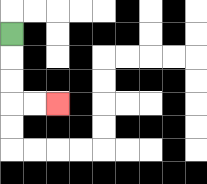{'start': '[0, 1]', 'end': '[2, 4]', 'path_directions': 'D,D,D,R,R', 'path_coordinates': '[[0, 1], [0, 2], [0, 3], [0, 4], [1, 4], [2, 4]]'}